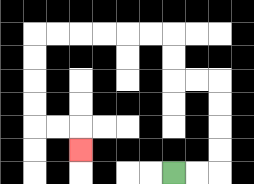{'start': '[7, 7]', 'end': '[3, 6]', 'path_directions': 'R,R,U,U,U,U,L,L,U,U,L,L,L,L,L,L,D,D,D,D,R,R,D', 'path_coordinates': '[[7, 7], [8, 7], [9, 7], [9, 6], [9, 5], [9, 4], [9, 3], [8, 3], [7, 3], [7, 2], [7, 1], [6, 1], [5, 1], [4, 1], [3, 1], [2, 1], [1, 1], [1, 2], [1, 3], [1, 4], [1, 5], [2, 5], [3, 5], [3, 6]]'}